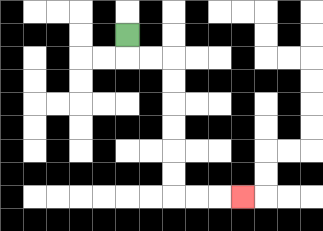{'start': '[5, 1]', 'end': '[10, 8]', 'path_directions': 'D,R,R,D,D,D,D,D,D,R,R,R', 'path_coordinates': '[[5, 1], [5, 2], [6, 2], [7, 2], [7, 3], [7, 4], [7, 5], [7, 6], [7, 7], [7, 8], [8, 8], [9, 8], [10, 8]]'}